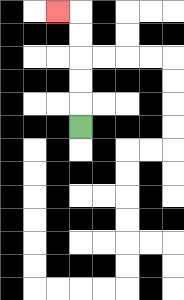{'start': '[3, 5]', 'end': '[2, 0]', 'path_directions': 'U,U,U,U,U,L', 'path_coordinates': '[[3, 5], [3, 4], [3, 3], [3, 2], [3, 1], [3, 0], [2, 0]]'}